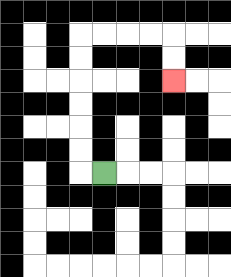{'start': '[4, 7]', 'end': '[7, 3]', 'path_directions': 'L,U,U,U,U,U,U,R,R,R,R,D,D', 'path_coordinates': '[[4, 7], [3, 7], [3, 6], [3, 5], [3, 4], [3, 3], [3, 2], [3, 1], [4, 1], [5, 1], [6, 1], [7, 1], [7, 2], [7, 3]]'}